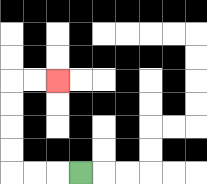{'start': '[3, 7]', 'end': '[2, 3]', 'path_directions': 'L,L,L,U,U,U,U,R,R', 'path_coordinates': '[[3, 7], [2, 7], [1, 7], [0, 7], [0, 6], [0, 5], [0, 4], [0, 3], [1, 3], [2, 3]]'}